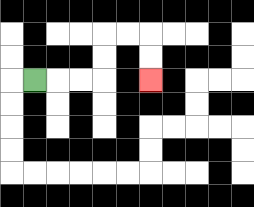{'start': '[1, 3]', 'end': '[6, 3]', 'path_directions': 'R,R,R,U,U,R,R,D,D', 'path_coordinates': '[[1, 3], [2, 3], [3, 3], [4, 3], [4, 2], [4, 1], [5, 1], [6, 1], [6, 2], [6, 3]]'}